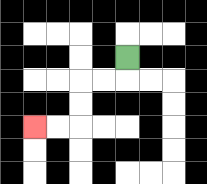{'start': '[5, 2]', 'end': '[1, 5]', 'path_directions': 'D,L,L,D,D,L,L', 'path_coordinates': '[[5, 2], [5, 3], [4, 3], [3, 3], [3, 4], [3, 5], [2, 5], [1, 5]]'}